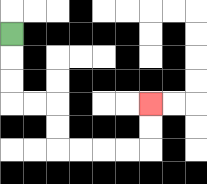{'start': '[0, 1]', 'end': '[6, 4]', 'path_directions': 'D,D,D,R,R,D,D,R,R,R,R,U,U', 'path_coordinates': '[[0, 1], [0, 2], [0, 3], [0, 4], [1, 4], [2, 4], [2, 5], [2, 6], [3, 6], [4, 6], [5, 6], [6, 6], [6, 5], [6, 4]]'}